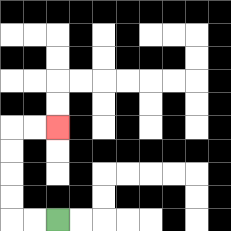{'start': '[2, 9]', 'end': '[2, 5]', 'path_directions': 'L,L,U,U,U,U,R,R', 'path_coordinates': '[[2, 9], [1, 9], [0, 9], [0, 8], [0, 7], [0, 6], [0, 5], [1, 5], [2, 5]]'}